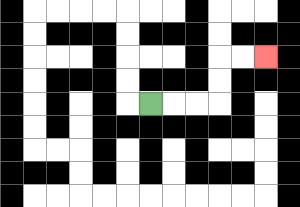{'start': '[6, 4]', 'end': '[11, 2]', 'path_directions': 'R,R,R,U,U,R,R', 'path_coordinates': '[[6, 4], [7, 4], [8, 4], [9, 4], [9, 3], [9, 2], [10, 2], [11, 2]]'}